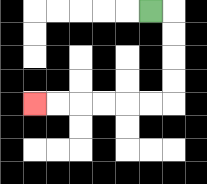{'start': '[6, 0]', 'end': '[1, 4]', 'path_directions': 'R,D,D,D,D,L,L,L,L,L,L', 'path_coordinates': '[[6, 0], [7, 0], [7, 1], [7, 2], [7, 3], [7, 4], [6, 4], [5, 4], [4, 4], [3, 4], [2, 4], [1, 4]]'}